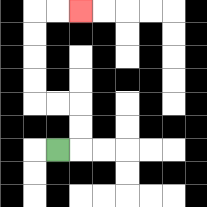{'start': '[2, 6]', 'end': '[3, 0]', 'path_directions': 'R,U,U,L,L,U,U,U,U,R,R', 'path_coordinates': '[[2, 6], [3, 6], [3, 5], [3, 4], [2, 4], [1, 4], [1, 3], [1, 2], [1, 1], [1, 0], [2, 0], [3, 0]]'}